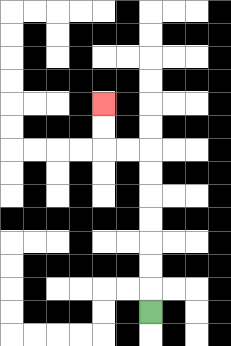{'start': '[6, 13]', 'end': '[4, 4]', 'path_directions': 'U,U,U,U,U,U,U,L,L,U,U', 'path_coordinates': '[[6, 13], [6, 12], [6, 11], [6, 10], [6, 9], [6, 8], [6, 7], [6, 6], [5, 6], [4, 6], [4, 5], [4, 4]]'}